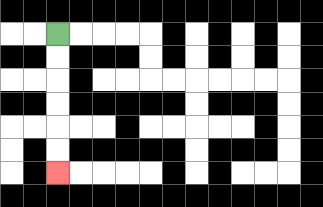{'start': '[2, 1]', 'end': '[2, 7]', 'path_directions': 'D,D,D,D,D,D', 'path_coordinates': '[[2, 1], [2, 2], [2, 3], [2, 4], [2, 5], [2, 6], [2, 7]]'}